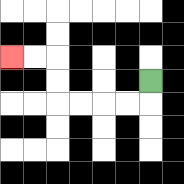{'start': '[6, 3]', 'end': '[0, 2]', 'path_directions': 'D,L,L,L,L,U,U,L,L', 'path_coordinates': '[[6, 3], [6, 4], [5, 4], [4, 4], [3, 4], [2, 4], [2, 3], [2, 2], [1, 2], [0, 2]]'}